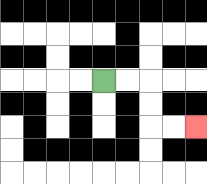{'start': '[4, 3]', 'end': '[8, 5]', 'path_directions': 'R,R,D,D,R,R', 'path_coordinates': '[[4, 3], [5, 3], [6, 3], [6, 4], [6, 5], [7, 5], [8, 5]]'}